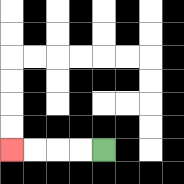{'start': '[4, 6]', 'end': '[0, 6]', 'path_directions': 'L,L,L,L', 'path_coordinates': '[[4, 6], [3, 6], [2, 6], [1, 6], [0, 6]]'}